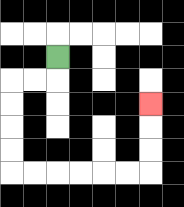{'start': '[2, 2]', 'end': '[6, 4]', 'path_directions': 'D,L,L,D,D,D,D,R,R,R,R,R,R,U,U,U', 'path_coordinates': '[[2, 2], [2, 3], [1, 3], [0, 3], [0, 4], [0, 5], [0, 6], [0, 7], [1, 7], [2, 7], [3, 7], [4, 7], [5, 7], [6, 7], [6, 6], [6, 5], [6, 4]]'}